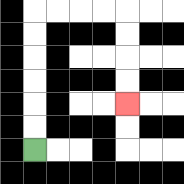{'start': '[1, 6]', 'end': '[5, 4]', 'path_directions': 'U,U,U,U,U,U,R,R,R,R,D,D,D,D', 'path_coordinates': '[[1, 6], [1, 5], [1, 4], [1, 3], [1, 2], [1, 1], [1, 0], [2, 0], [3, 0], [4, 0], [5, 0], [5, 1], [5, 2], [5, 3], [5, 4]]'}